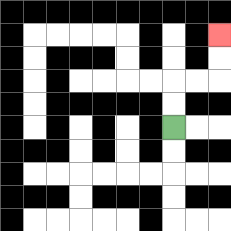{'start': '[7, 5]', 'end': '[9, 1]', 'path_directions': 'U,U,R,R,U,U', 'path_coordinates': '[[7, 5], [7, 4], [7, 3], [8, 3], [9, 3], [9, 2], [9, 1]]'}